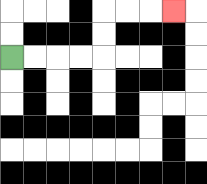{'start': '[0, 2]', 'end': '[7, 0]', 'path_directions': 'R,R,R,R,U,U,R,R,R', 'path_coordinates': '[[0, 2], [1, 2], [2, 2], [3, 2], [4, 2], [4, 1], [4, 0], [5, 0], [6, 0], [7, 0]]'}